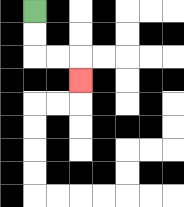{'start': '[1, 0]', 'end': '[3, 3]', 'path_directions': 'D,D,R,R,D', 'path_coordinates': '[[1, 0], [1, 1], [1, 2], [2, 2], [3, 2], [3, 3]]'}